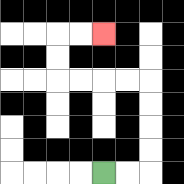{'start': '[4, 7]', 'end': '[4, 1]', 'path_directions': 'R,R,U,U,U,U,L,L,L,L,U,U,R,R', 'path_coordinates': '[[4, 7], [5, 7], [6, 7], [6, 6], [6, 5], [6, 4], [6, 3], [5, 3], [4, 3], [3, 3], [2, 3], [2, 2], [2, 1], [3, 1], [4, 1]]'}